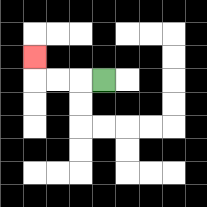{'start': '[4, 3]', 'end': '[1, 2]', 'path_directions': 'L,L,L,U', 'path_coordinates': '[[4, 3], [3, 3], [2, 3], [1, 3], [1, 2]]'}